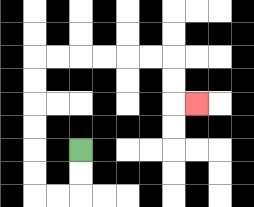{'start': '[3, 6]', 'end': '[8, 4]', 'path_directions': 'D,D,L,L,U,U,U,U,U,U,R,R,R,R,R,R,D,D,R', 'path_coordinates': '[[3, 6], [3, 7], [3, 8], [2, 8], [1, 8], [1, 7], [1, 6], [1, 5], [1, 4], [1, 3], [1, 2], [2, 2], [3, 2], [4, 2], [5, 2], [6, 2], [7, 2], [7, 3], [7, 4], [8, 4]]'}